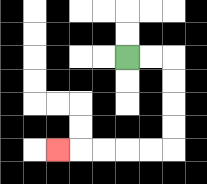{'start': '[5, 2]', 'end': '[2, 6]', 'path_directions': 'R,R,D,D,D,D,L,L,L,L,L', 'path_coordinates': '[[5, 2], [6, 2], [7, 2], [7, 3], [7, 4], [7, 5], [7, 6], [6, 6], [5, 6], [4, 6], [3, 6], [2, 6]]'}